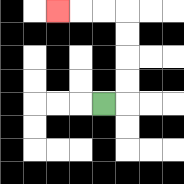{'start': '[4, 4]', 'end': '[2, 0]', 'path_directions': 'R,U,U,U,U,L,L,L', 'path_coordinates': '[[4, 4], [5, 4], [5, 3], [5, 2], [5, 1], [5, 0], [4, 0], [3, 0], [2, 0]]'}